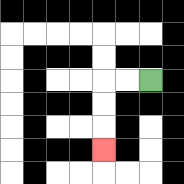{'start': '[6, 3]', 'end': '[4, 6]', 'path_directions': 'L,L,D,D,D', 'path_coordinates': '[[6, 3], [5, 3], [4, 3], [4, 4], [4, 5], [4, 6]]'}